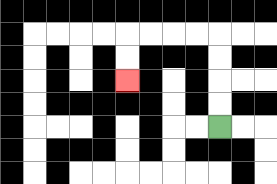{'start': '[9, 5]', 'end': '[5, 3]', 'path_directions': 'U,U,U,U,L,L,L,L,D,D', 'path_coordinates': '[[9, 5], [9, 4], [9, 3], [9, 2], [9, 1], [8, 1], [7, 1], [6, 1], [5, 1], [5, 2], [5, 3]]'}